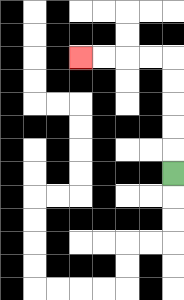{'start': '[7, 7]', 'end': '[3, 2]', 'path_directions': 'U,U,U,U,U,L,L,L,L', 'path_coordinates': '[[7, 7], [7, 6], [7, 5], [7, 4], [7, 3], [7, 2], [6, 2], [5, 2], [4, 2], [3, 2]]'}